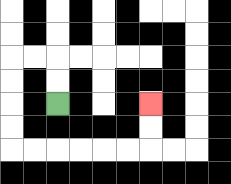{'start': '[2, 4]', 'end': '[6, 4]', 'path_directions': 'U,U,L,L,D,D,D,D,R,R,R,R,R,R,U,U', 'path_coordinates': '[[2, 4], [2, 3], [2, 2], [1, 2], [0, 2], [0, 3], [0, 4], [0, 5], [0, 6], [1, 6], [2, 6], [3, 6], [4, 6], [5, 6], [6, 6], [6, 5], [6, 4]]'}